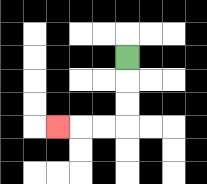{'start': '[5, 2]', 'end': '[2, 5]', 'path_directions': 'D,D,D,L,L,L', 'path_coordinates': '[[5, 2], [5, 3], [5, 4], [5, 5], [4, 5], [3, 5], [2, 5]]'}